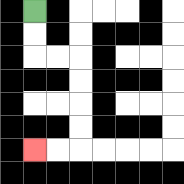{'start': '[1, 0]', 'end': '[1, 6]', 'path_directions': 'D,D,R,R,D,D,D,D,L,L', 'path_coordinates': '[[1, 0], [1, 1], [1, 2], [2, 2], [3, 2], [3, 3], [3, 4], [3, 5], [3, 6], [2, 6], [1, 6]]'}